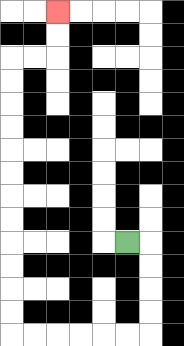{'start': '[5, 10]', 'end': '[2, 0]', 'path_directions': 'R,D,D,D,D,L,L,L,L,L,L,U,U,U,U,U,U,U,U,U,U,U,U,R,R,U,U', 'path_coordinates': '[[5, 10], [6, 10], [6, 11], [6, 12], [6, 13], [6, 14], [5, 14], [4, 14], [3, 14], [2, 14], [1, 14], [0, 14], [0, 13], [0, 12], [0, 11], [0, 10], [0, 9], [0, 8], [0, 7], [0, 6], [0, 5], [0, 4], [0, 3], [0, 2], [1, 2], [2, 2], [2, 1], [2, 0]]'}